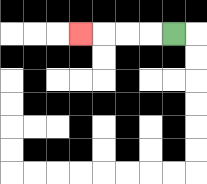{'start': '[7, 1]', 'end': '[3, 1]', 'path_directions': 'L,L,L,L', 'path_coordinates': '[[7, 1], [6, 1], [5, 1], [4, 1], [3, 1]]'}